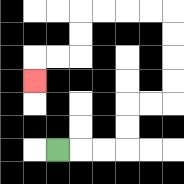{'start': '[2, 6]', 'end': '[1, 3]', 'path_directions': 'R,R,R,U,U,R,R,U,U,U,U,L,L,L,L,D,D,L,L,D', 'path_coordinates': '[[2, 6], [3, 6], [4, 6], [5, 6], [5, 5], [5, 4], [6, 4], [7, 4], [7, 3], [7, 2], [7, 1], [7, 0], [6, 0], [5, 0], [4, 0], [3, 0], [3, 1], [3, 2], [2, 2], [1, 2], [1, 3]]'}